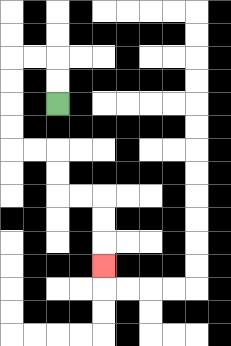{'start': '[2, 4]', 'end': '[4, 11]', 'path_directions': 'U,U,L,L,D,D,D,D,R,R,D,D,R,R,D,D,D', 'path_coordinates': '[[2, 4], [2, 3], [2, 2], [1, 2], [0, 2], [0, 3], [0, 4], [0, 5], [0, 6], [1, 6], [2, 6], [2, 7], [2, 8], [3, 8], [4, 8], [4, 9], [4, 10], [4, 11]]'}